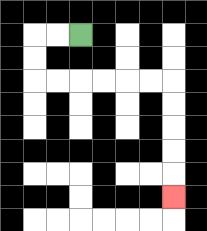{'start': '[3, 1]', 'end': '[7, 8]', 'path_directions': 'L,L,D,D,R,R,R,R,R,R,D,D,D,D,D', 'path_coordinates': '[[3, 1], [2, 1], [1, 1], [1, 2], [1, 3], [2, 3], [3, 3], [4, 3], [5, 3], [6, 3], [7, 3], [7, 4], [7, 5], [7, 6], [7, 7], [7, 8]]'}